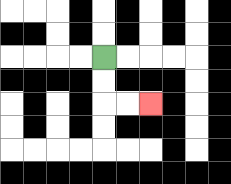{'start': '[4, 2]', 'end': '[6, 4]', 'path_directions': 'D,D,R,R', 'path_coordinates': '[[4, 2], [4, 3], [4, 4], [5, 4], [6, 4]]'}